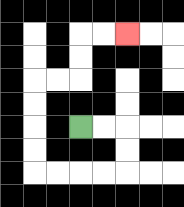{'start': '[3, 5]', 'end': '[5, 1]', 'path_directions': 'R,R,D,D,L,L,L,L,U,U,U,U,R,R,U,U,R,R', 'path_coordinates': '[[3, 5], [4, 5], [5, 5], [5, 6], [5, 7], [4, 7], [3, 7], [2, 7], [1, 7], [1, 6], [1, 5], [1, 4], [1, 3], [2, 3], [3, 3], [3, 2], [3, 1], [4, 1], [5, 1]]'}